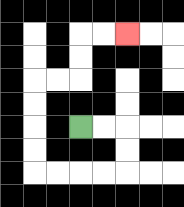{'start': '[3, 5]', 'end': '[5, 1]', 'path_directions': 'R,R,D,D,L,L,L,L,U,U,U,U,R,R,U,U,R,R', 'path_coordinates': '[[3, 5], [4, 5], [5, 5], [5, 6], [5, 7], [4, 7], [3, 7], [2, 7], [1, 7], [1, 6], [1, 5], [1, 4], [1, 3], [2, 3], [3, 3], [3, 2], [3, 1], [4, 1], [5, 1]]'}